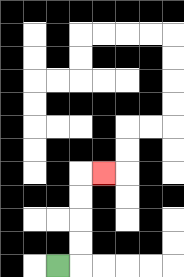{'start': '[2, 11]', 'end': '[4, 7]', 'path_directions': 'R,U,U,U,U,R', 'path_coordinates': '[[2, 11], [3, 11], [3, 10], [3, 9], [3, 8], [3, 7], [4, 7]]'}